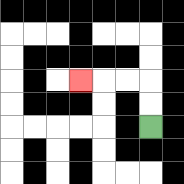{'start': '[6, 5]', 'end': '[3, 3]', 'path_directions': 'U,U,L,L,L', 'path_coordinates': '[[6, 5], [6, 4], [6, 3], [5, 3], [4, 3], [3, 3]]'}